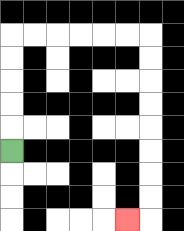{'start': '[0, 6]', 'end': '[5, 9]', 'path_directions': 'U,U,U,U,U,R,R,R,R,R,R,D,D,D,D,D,D,D,D,L', 'path_coordinates': '[[0, 6], [0, 5], [0, 4], [0, 3], [0, 2], [0, 1], [1, 1], [2, 1], [3, 1], [4, 1], [5, 1], [6, 1], [6, 2], [6, 3], [6, 4], [6, 5], [6, 6], [6, 7], [6, 8], [6, 9], [5, 9]]'}